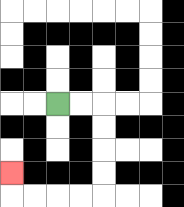{'start': '[2, 4]', 'end': '[0, 7]', 'path_directions': 'R,R,D,D,D,D,L,L,L,L,U', 'path_coordinates': '[[2, 4], [3, 4], [4, 4], [4, 5], [4, 6], [4, 7], [4, 8], [3, 8], [2, 8], [1, 8], [0, 8], [0, 7]]'}